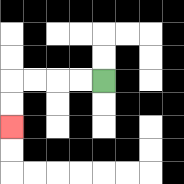{'start': '[4, 3]', 'end': '[0, 5]', 'path_directions': 'L,L,L,L,D,D', 'path_coordinates': '[[4, 3], [3, 3], [2, 3], [1, 3], [0, 3], [0, 4], [0, 5]]'}